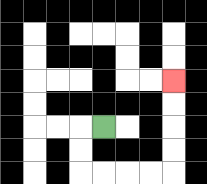{'start': '[4, 5]', 'end': '[7, 3]', 'path_directions': 'L,D,D,R,R,R,R,U,U,U,U', 'path_coordinates': '[[4, 5], [3, 5], [3, 6], [3, 7], [4, 7], [5, 7], [6, 7], [7, 7], [7, 6], [7, 5], [7, 4], [7, 3]]'}